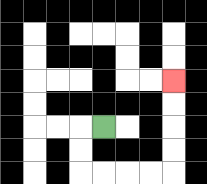{'start': '[4, 5]', 'end': '[7, 3]', 'path_directions': 'L,D,D,R,R,R,R,U,U,U,U', 'path_coordinates': '[[4, 5], [3, 5], [3, 6], [3, 7], [4, 7], [5, 7], [6, 7], [7, 7], [7, 6], [7, 5], [7, 4], [7, 3]]'}